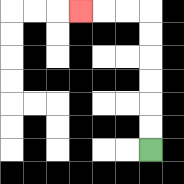{'start': '[6, 6]', 'end': '[3, 0]', 'path_directions': 'U,U,U,U,U,U,L,L,L', 'path_coordinates': '[[6, 6], [6, 5], [6, 4], [6, 3], [6, 2], [6, 1], [6, 0], [5, 0], [4, 0], [3, 0]]'}